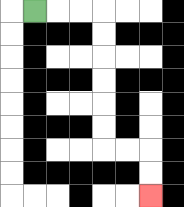{'start': '[1, 0]', 'end': '[6, 8]', 'path_directions': 'R,R,R,D,D,D,D,D,D,R,R,D,D', 'path_coordinates': '[[1, 0], [2, 0], [3, 0], [4, 0], [4, 1], [4, 2], [4, 3], [4, 4], [4, 5], [4, 6], [5, 6], [6, 6], [6, 7], [6, 8]]'}